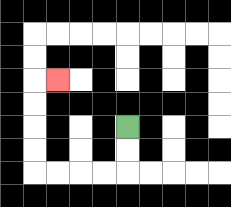{'start': '[5, 5]', 'end': '[2, 3]', 'path_directions': 'D,D,L,L,L,L,U,U,U,U,R', 'path_coordinates': '[[5, 5], [5, 6], [5, 7], [4, 7], [3, 7], [2, 7], [1, 7], [1, 6], [1, 5], [1, 4], [1, 3], [2, 3]]'}